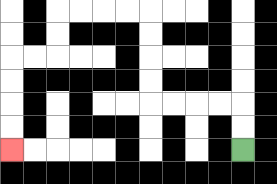{'start': '[10, 6]', 'end': '[0, 6]', 'path_directions': 'U,U,L,L,L,L,U,U,U,U,L,L,L,L,D,D,L,L,D,D,D,D', 'path_coordinates': '[[10, 6], [10, 5], [10, 4], [9, 4], [8, 4], [7, 4], [6, 4], [6, 3], [6, 2], [6, 1], [6, 0], [5, 0], [4, 0], [3, 0], [2, 0], [2, 1], [2, 2], [1, 2], [0, 2], [0, 3], [0, 4], [0, 5], [0, 6]]'}